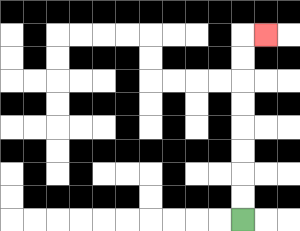{'start': '[10, 9]', 'end': '[11, 1]', 'path_directions': 'U,U,U,U,U,U,U,U,R', 'path_coordinates': '[[10, 9], [10, 8], [10, 7], [10, 6], [10, 5], [10, 4], [10, 3], [10, 2], [10, 1], [11, 1]]'}